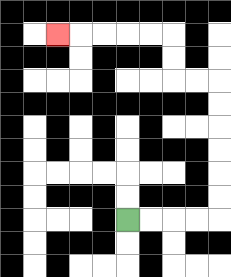{'start': '[5, 9]', 'end': '[2, 1]', 'path_directions': 'R,R,R,R,U,U,U,U,U,U,L,L,U,U,L,L,L,L,L', 'path_coordinates': '[[5, 9], [6, 9], [7, 9], [8, 9], [9, 9], [9, 8], [9, 7], [9, 6], [9, 5], [9, 4], [9, 3], [8, 3], [7, 3], [7, 2], [7, 1], [6, 1], [5, 1], [4, 1], [3, 1], [2, 1]]'}